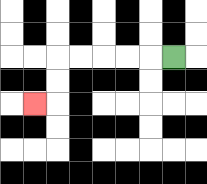{'start': '[7, 2]', 'end': '[1, 4]', 'path_directions': 'L,L,L,L,L,D,D,L', 'path_coordinates': '[[7, 2], [6, 2], [5, 2], [4, 2], [3, 2], [2, 2], [2, 3], [2, 4], [1, 4]]'}